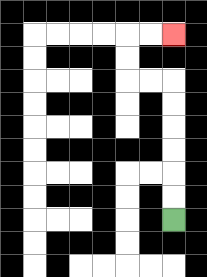{'start': '[7, 9]', 'end': '[7, 1]', 'path_directions': 'U,U,U,U,U,U,L,L,U,U,R,R', 'path_coordinates': '[[7, 9], [7, 8], [7, 7], [7, 6], [7, 5], [7, 4], [7, 3], [6, 3], [5, 3], [5, 2], [5, 1], [6, 1], [7, 1]]'}